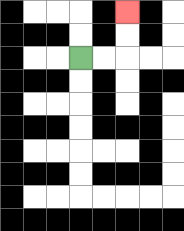{'start': '[3, 2]', 'end': '[5, 0]', 'path_directions': 'R,R,U,U', 'path_coordinates': '[[3, 2], [4, 2], [5, 2], [5, 1], [5, 0]]'}